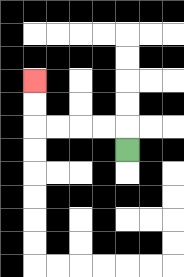{'start': '[5, 6]', 'end': '[1, 3]', 'path_directions': 'U,L,L,L,L,U,U', 'path_coordinates': '[[5, 6], [5, 5], [4, 5], [3, 5], [2, 5], [1, 5], [1, 4], [1, 3]]'}